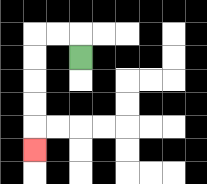{'start': '[3, 2]', 'end': '[1, 6]', 'path_directions': 'U,L,L,D,D,D,D,D', 'path_coordinates': '[[3, 2], [3, 1], [2, 1], [1, 1], [1, 2], [1, 3], [1, 4], [1, 5], [1, 6]]'}